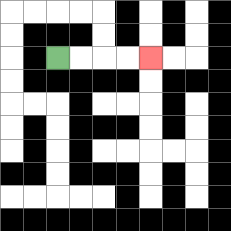{'start': '[2, 2]', 'end': '[6, 2]', 'path_directions': 'R,R,R,R', 'path_coordinates': '[[2, 2], [3, 2], [4, 2], [5, 2], [6, 2]]'}